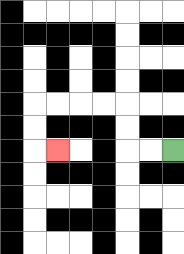{'start': '[7, 6]', 'end': '[2, 6]', 'path_directions': 'L,L,U,U,L,L,L,L,D,D,R', 'path_coordinates': '[[7, 6], [6, 6], [5, 6], [5, 5], [5, 4], [4, 4], [3, 4], [2, 4], [1, 4], [1, 5], [1, 6], [2, 6]]'}